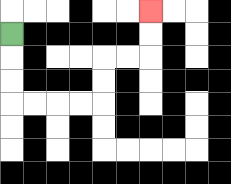{'start': '[0, 1]', 'end': '[6, 0]', 'path_directions': 'D,D,D,R,R,R,R,U,U,R,R,U,U', 'path_coordinates': '[[0, 1], [0, 2], [0, 3], [0, 4], [1, 4], [2, 4], [3, 4], [4, 4], [4, 3], [4, 2], [5, 2], [6, 2], [6, 1], [6, 0]]'}